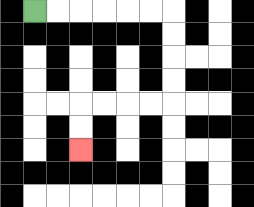{'start': '[1, 0]', 'end': '[3, 6]', 'path_directions': 'R,R,R,R,R,R,D,D,D,D,L,L,L,L,D,D', 'path_coordinates': '[[1, 0], [2, 0], [3, 0], [4, 0], [5, 0], [6, 0], [7, 0], [7, 1], [7, 2], [7, 3], [7, 4], [6, 4], [5, 4], [4, 4], [3, 4], [3, 5], [3, 6]]'}